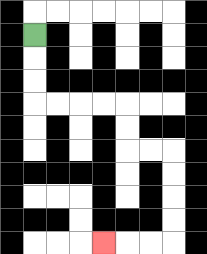{'start': '[1, 1]', 'end': '[4, 10]', 'path_directions': 'D,D,D,R,R,R,R,D,D,R,R,D,D,D,D,L,L,L', 'path_coordinates': '[[1, 1], [1, 2], [1, 3], [1, 4], [2, 4], [3, 4], [4, 4], [5, 4], [5, 5], [5, 6], [6, 6], [7, 6], [7, 7], [7, 8], [7, 9], [7, 10], [6, 10], [5, 10], [4, 10]]'}